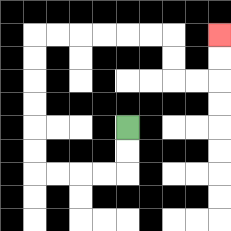{'start': '[5, 5]', 'end': '[9, 1]', 'path_directions': 'D,D,L,L,L,L,U,U,U,U,U,U,R,R,R,R,R,R,D,D,R,R,U,U', 'path_coordinates': '[[5, 5], [5, 6], [5, 7], [4, 7], [3, 7], [2, 7], [1, 7], [1, 6], [1, 5], [1, 4], [1, 3], [1, 2], [1, 1], [2, 1], [3, 1], [4, 1], [5, 1], [6, 1], [7, 1], [7, 2], [7, 3], [8, 3], [9, 3], [9, 2], [9, 1]]'}